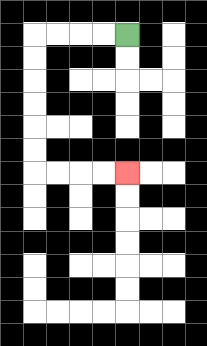{'start': '[5, 1]', 'end': '[5, 7]', 'path_directions': 'L,L,L,L,D,D,D,D,D,D,R,R,R,R', 'path_coordinates': '[[5, 1], [4, 1], [3, 1], [2, 1], [1, 1], [1, 2], [1, 3], [1, 4], [1, 5], [1, 6], [1, 7], [2, 7], [3, 7], [4, 7], [5, 7]]'}